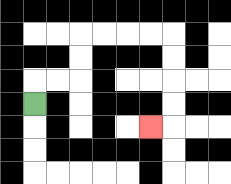{'start': '[1, 4]', 'end': '[6, 5]', 'path_directions': 'U,R,R,U,U,R,R,R,R,D,D,D,D,L', 'path_coordinates': '[[1, 4], [1, 3], [2, 3], [3, 3], [3, 2], [3, 1], [4, 1], [5, 1], [6, 1], [7, 1], [7, 2], [7, 3], [7, 4], [7, 5], [6, 5]]'}